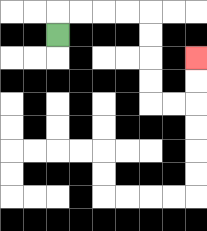{'start': '[2, 1]', 'end': '[8, 2]', 'path_directions': 'U,R,R,R,R,D,D,D,D,R,R,U,U', 'path_coordinates': '[[2, 1], [2, 0], [3, 0], [4, 0], [5, 0], [6, 0], [6, 1], [6, 2], [6, 3], [6, 4], [7, 4], [8, 4], [8, 3], [8, 2]]'}